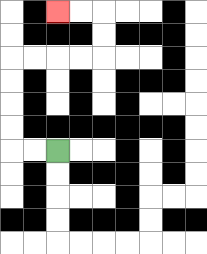{'start': '[2, 6]', 'end': '[2, 0]', 'path_directions': 'L,L,U,U,U,U,R,R,R,R,U,U,L,L', 'path_coordinates': '[[2, 6], [1, 6], [0, 6], [0, 5], [0, 4], [0, 3], [0, 2], [1, 2], [2, 2], [3, 2], [4, 2], [4, 1], [4, 0], [3, 0], [2, 0]]'}